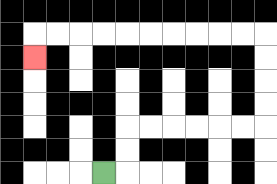{'start': '[4, 7]', 'end': '[1, 2]', 'path_directions': 'R,U,U,R,R,R,R,R,R,U,U,U,U,L,L,L,L,L,L,L,L,L,L,D', 'path_coordinates': '[[4, 7], [5, 7], [5, 6], [5, 5], [6, 5], [7, 5], [8, 5], [9, 5], [10, 5], [11, 5], [11, 4], [11, 3], [11, 2], [11, 1], [10, 1], [9, 1], [8, 1], [7, 1], [6, 1], [5, 1], [4, 1], [3, 1], [2, 1], [1, 1], [1, 2]]'}